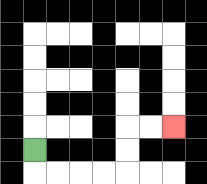{'start': '[1, 6]', 'end': '[7, 5]', 'path_directions': 'D,R,R,R,R,U,U,R,R', 'path_coordinates': '[[1, 6], [1, 7], [2, 7], [3, 7], [4, 7], [5, 7], [5, 6], [5, 5], [6, 5], [7, 5]]'}